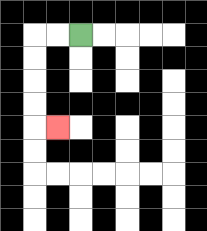{'start': '[3, 1]', 'end': '[2, 5]', 'path_directions': 'L,L,D,D,D,D,R', 'path_coordinates': '[[3, 1], [2, 1], [1, 1], [1, 2], [1, 3], [1, 4], [1, 5], [2, 5]]'}